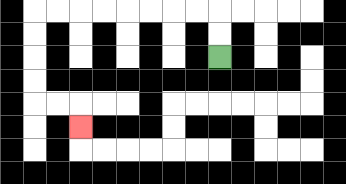{'start': '[9, 2]', 'end': '[3, 5]', 'path_directions': 'U,U,L,L,L,L,L,L,L,L,D,D,D,D,R,R,D', 'path_coordinates': '[[9, 2], [9, 1], [9, 0], [8, 0], [7, 0], [6, 0], [5, 0], [4, 0], [3, 0], [2, 0], [1, 0], [1, 1], [1, 2], [1, 3], [1, 4], [2, 4], [3, 4], [3, 5]]'}